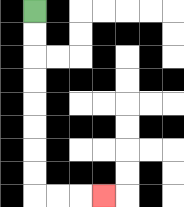{'start': '[1, 0]', 'end': '[4, 8]', 'path_directions': 'D,D,D,D,D,D,D,D,R,R,R', 'path_coordinates': '[[1, 0], [1, 1], [1, 2], [1, 3], [1, 4], [1, 5], [1, 6], [1, 7], [1, 8], [2, 8], [3, 8], [4, 8]]'}